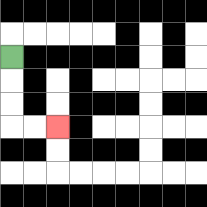{'start': '[0, 2]', 'end': '[2, 5]', 'path_directions': 'D,D,D,R,R', 'path_coordinates': '[[0, 2], [0, 3], [0, 4], [0, 5], [1, 5], [2, 5]]'}